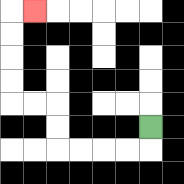{'start': '[6, 5]', 'end': '[1, 0]', 'path_directions': 'D,L,L,L,L,U,U,L,L,U,U,U,U,R', 'path_coordinates': '[[6, 5], [6, 6], [5, 6], [4, 6], [3, 6], [2, 6], [2, 5], [2, 4], [1, 4], [0, 4], [0, 3], [0, 2], [0, 1], [0, 0], [1, 0]]'}